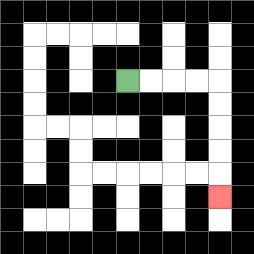{'start': '[5, 3]', 'end': '[9, 8]', 'path_directions': 'R,R,R,R,D,D,D,D,D', 'path_coordinates': '[[5, 3], [6, 3], [7, 3], [8, 3], [9, 3], [9, 4], [9, 5], [9, 6], [9, 7], [9, 8]]'}